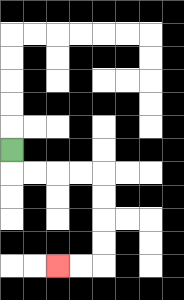{'start': '[0, 6]', 'end': '[2, 11]', 'path_directions': 'D,R,R,R,R,D,D,D,D,L,L', 'path_coordinates': '[[0, 6], [0, 7], [1, 7], [2, 7], [3, 7], [4, 7], [4, 8], [4, 9], [4, 10], [4, 11], [3, 11], [2, 11]]'}